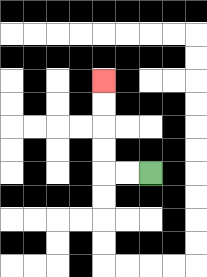{'start': '[6, 7]', 'end': '[4, 3]', 'path_directions': 'L,L,U,U,U,U', 'path_coordinates': '[[6, 7], [5, 7], [4, 7], [4, 6], [4, 5], [4, 4], [4, 3]]'}